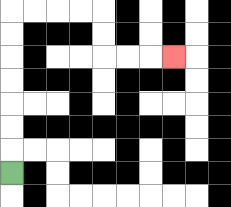{'start': '[0, 7]', 'end': '[7, 2]', 'path_directions': 'U,U,U,U,U,U,U,R,R,R,R,D,D,R,R,R', 'path_coordinates': '[[0, 7], [0, 6], [0, 5], [0, 4], [0, 3], [0, 2], [0, 1], [0, 0], [1, 0], [2, 0], [3, 0], [4, 0], [4, 1], [4, 2], [5, 2], [6, 2], [7, 2]]'}